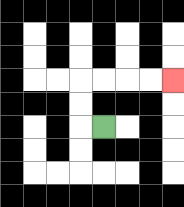{'start': '[4, 5]', 'end': '[7, 3]', 'path_directions': 'L,U,U,R,R,R,R', 'path_coordinates': '[[4, 5], [3, 5], [3, 4], [3, 3], [4, 3], [5, 3], [6, 3], [7, 3]]'}